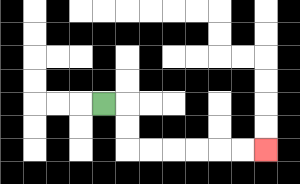{'start': '[4, 4]', 'end': '[11, 6]', 'path_directions': 'R,D,D,R,R,R,R,R,R', 'path_coordinates': '[[4, 4], [5, 4], [5, 5], [5, 6], [6, 6], [7, 6], [8, 6], [9, 6], [10, 6], [11, 6]]'}